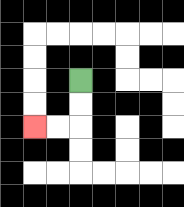{'start': '[3, 3]', 'end': '[1, 5]', 'path_directions': 'D,D,L,L', 'path_coordinates': '[[3, 3], [3, 4], [3, 5], [2, 5], [1, 5]]'}